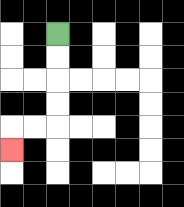{'start': '[2, 1]', 'end': '[0, 6]', 'path_directions': 'D,D,D,D,L,L,D', 'path_coordinates': '[[2, 1], [2, 2], [2, 3], [2, 4], [2, 5], [1, 5], [0, 5], [0, 6]]'}